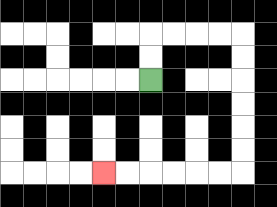{'start': '[6, 3]', 'end': '[4, 7]', 'path_directions': 'U,U,R,R,R,R,D,D,D,D,D,D,L,L,L,L,L,L', 'path_coordinates': '[[6, 3], [6, 2], [6, 1], [7, 1], [8, 1], [9, 1], [10, 1], [10, 2], [10, 3], [10, 4], [10, 5], [10, 6], [10, 7], [9, 7], [8, 7], [7, 7], [6, 7], [5, 7], [4, 7]]'}